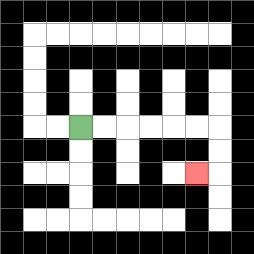{'start': '[3, 5]', 'end': '[8, 7]', 'path_directions': 'R,R,R,R,R,R,D,D,L', 'path_coordinates': '[[3, 5], [4, 5], [5, 5], [6, 5], [7, 5], [8, 5], [9, 5], [9, 6], [9, 7], [8, 7]]'}